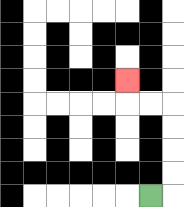{'start': '[6, 8]', 'end': '[5, 3]', 'path_directions': 'R,U,U,U,U,L,L,U', 'path_coordinates': '[[6, 8], [7, 8], [7, 7], [7, 6], [7, 5], [7, 4], [6, 4], [5, 4], [5, 3]]'}